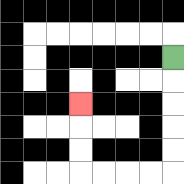{'start': '[7, 2]', 'end': '[3, 4]', 'path_directions': 'D,D,D,D,D,L,L,L,L,U,U,U', 'path_coordinates': '[[7, 2], [7, 3], [7, 4], [7, 5], [7, 6], [7, 7], [6, 7], [5, 7], [4, 7], [3, 7], [3, 6], [3, 5], [3, 4]]'}